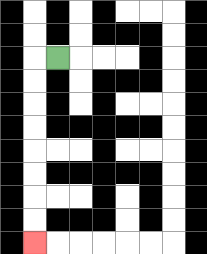{'start': '[2, 2]', 'end': '[1, 10]', 'path_directions': 'L,D,D,D,D,D,D,D,D', 'path_coordinates': '[[2, 2], [1, 2], [1, 3], [1, 4], [1, 5], [1, 6], [1, 7], [1, 8], [1, 9], [1, 10]]'}